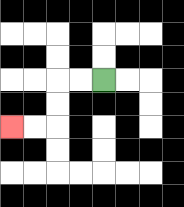{'start': '[4, 3]', 'end': '[0, 5]', 'path_directions': 'L,L,D,D,L,L', 'path_coordinates': '[[4, 3], [3, 3], [2, 3], [2, 4], [2, 5], [1, 5], [0, 5]]'}